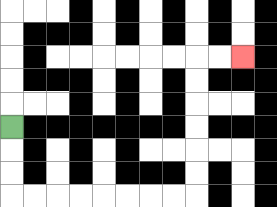{'start': '[0, 5]', 'end': '[10, 2]', 'path_directions': 'D,D,D,R,R,R,R,R,R,R,R,U,U,U,U,U,U,R,R', 'path_coordinates': '[[0, 5], [0, 6], [0, 7], [0, 8], [1, 8], [2, 8], [3, 8], [4, 8], [5, 8], [6, 8], [7, 8], [8, 8], [8, 7], [8, 6], [8, 5], [8, 4], [8, 3], [8, 2], [9, 2], [10, 2]]'}